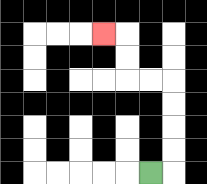{'start': '[6, 7]', 'end': '[4, 1]', 'path_directions': 'R,U,U,U,U,L,L,U,U,L', 'path_coordinates': '[[6, 7], [7, 7], [7, 6], [7, 5], [7, 4], [7, 3], [6, 3], [5, 3], [5, 2], [5, 1], [4, 1]]'}